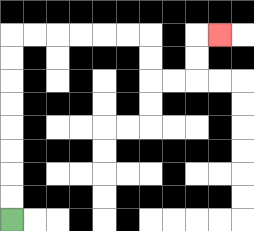{'start': '[0, 9]', 'end': '[9, 1]', 'path_directions': 'U,U,U,U,U,U,U,U,R,R,R,R,R,R,D,D,R,R,U,U,R', 'path_coordinates': '[[0, 9], [0, 8], [0, 7], [0, 6], [0, 5], [0, 4], [0, 3], [0, 2], [0, 1], [1, 1], [2, 1], [3, 1], [4, 1], [5, 1], [6, 1], [6, 2], [6, 3], [7, 3], [8, 3], [8, 2], [8, 1], [9, 1]]'}